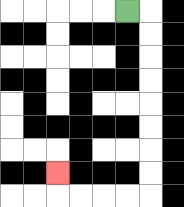{'start': '[5, 0]', 'end': '[2, 7]', 'path_directions': 'R,D,D,D,D,D,D,D,D,L,L,L,L,U', 'path_coordinates': '[[5, 0], [6, 0], [6, 1], [6, 2], [6, 3], [6, 4], [6, 5], [6, 6], [6, 7], [6, 8], [5, 8], [4, 8], [3, 8], [2, 8], [2, 7]]'}